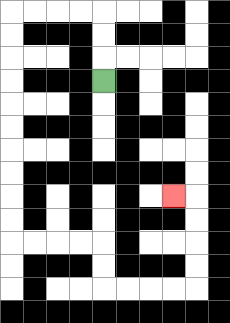{'start': '[4, 3]', 'end': '[7, 8]', 'path_directions': 'U,U,U,L,L,L,L,D,D,D,D,D,D,D,D,D,D,R,R,R,R,D,D,R,R,R,R,U,U,U,U,L', 'path_coordinates': '[[4, 3], [4, 2], [4, 1], [4, 0], [3, 0], [2, 0], [1, 0], [0, 0], [0, 1], [0, 2], [0, 3], [0, 4], [0, 5], [0, 6], [0, 7], [0, 8], [0, 9], [0, 10], [1, 10], [2, 10], [3, 10], [4, 10], [4, 11], [4, 12], [5, 12], [6, 12], [7, 12], [8, 12], [8, 11], [8, 10], [8, 9], [8, 8], [7, 8]]'}